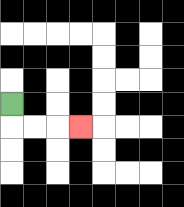{'start': '[0, 4]', 'end': '[3, 5]', 'path_directions': 'D,R,R,R', 'path_coordinates': '[[0, 4], [0, 5], [1, 5], [2, 5], [3, 5]]'}